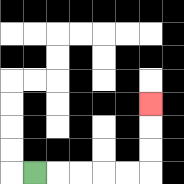{'start': '[1, 7]', 'end': '[6, 4]', 'path_directions': 'R,R,R,R,R,U,U,U', 'path_coordinates': '[[1, 7], [2, 7], [3, 7], [4, 7], [5, 7], [6, 7], [6, 6], [6, 5], [6, 4]]'}